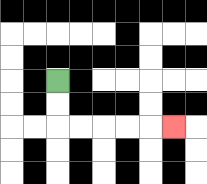{'start': '[2, 3]', 'end': '[7, 5]', 'path_directions': 'D,D,R,R,R,R,R', 'path_coordinates': '[[2, 3], [2, 4], [2, 5], [3, 5], [4, 5], [5, 5], [6, 5], [7, 5]]'}